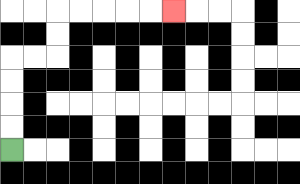{'start': '[0, 6]', 'end': '[7, 0]', 'path_directions': 'U,U,U,U,R,R,U,U,R,R,R,R,R', 'path_coordinates': '[[0, 6], [0, 5], [0, 4], [0, 3], [0, 2], [1, 2], [2, 2], [2, 1], [2, 0], [3, 0], [4, 0], [5, 0], [6, 0], [7, 0]]'}